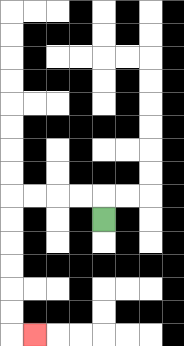{'start': '[4, 9]', 'end': '[1, 14]', 'path_directions': 'U,L,L,L,L,D,D,D,D,D,D,R', 'path_coordinates': '[[4, 9], [4, 8], [3, 8], [2, 8], [1, 8], [0, 8], [0, 9], [0, 10], [0, 11], [0, 12], [0, 13], [0, 14], [1, 14]]'}